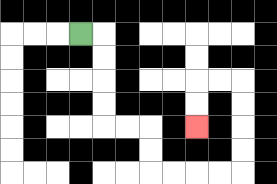{'start': '[3, 1]', 'end': '[8, 5]', 'path_directions': 'R,D,D,D,D,R,R,D,D,R,R,R,R,U,U,U,U,L,L,D,D', 'path_coordinates': '[[3, 1], [4, 1], [4, 2], [4, 3], [4, 4], [4, 5], [5, 5], [6, 5], [6, 6], [6, 7], [7, 7], [8, 7], [9, 7], [10, 7], [10, 6], [10, 5], [10, 4], [10, 3], [9, 3], [8, 3], [8, 4], [8, 5]]'}